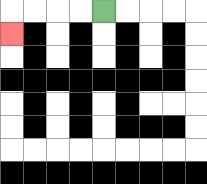{'start': '[4, 0]', 'end': '[0, 1]', 'path_directions': 'L,L,L,L,D', 'path_coordinates': '[[4, 0], [3, 0], [2, 0], [1, 0], [0, 0], [0, 1]]'}